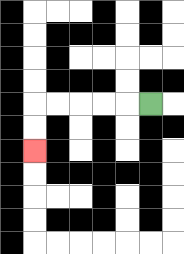{'start': '[6, 4]', 'end': '[1, 6]', 'path_directions': 'L,L,L,L,L,D,D', 'path_coordinates': '[[6, 4], [5, 4], [4, 4], [3, 4], [2, 4], [1, 4], [1, 5], [1, 6]]'}